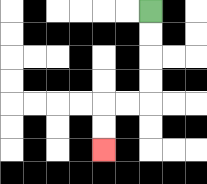{'start': '[6, 0]', 'end': '[4, 6]', 'path_directions': 'D,D,D,D,L,L,D,D', 'path_coordinates': '[[6, 0], [6, 1], [6, 2], [6, 3], [6, 4], [5, 4], [4, 4], [4, 5], [4, 6]]'}